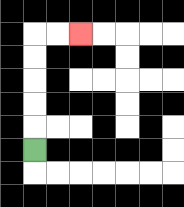{'start': '[1, 6]', 'end': '[3, 1]', 'path_directions': 'U,U,U,U,U,R,R', 'path_coordinates': '[[1, 6], [1, 5], [1, 4], [1, 3], [1, 2], [1, 1], [2, 1], [3, 1]]'}